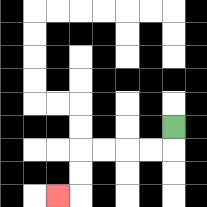{'start': '[7, 5]', 'end': '[2, 8]', 'path_directions': 'D,L,L,L,L,D,D,L', 'path_coordinates': '[[7, 5], [7, 6], [6, 6], [5, 6], [4, 6], [3, 6], [3, 7], [3, 8], [2, 8]]'}